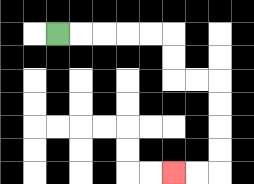{'start': '[2, 1]', 'end': '[7, 7]', 'path_directions': 'R,R,R,R,R,D,D,R,R,D,D,D,D,L,L', 'path_coordinates': '[[2, 1], [3, 1], [4, 1], [5, 1], [6, 1], [7, 1], [7, 2], [7, 3], [8, 3], [9, 3], [9, 4], [9, 5], [9, 6], [9, 7], [8, 7], [7, 7]]'}